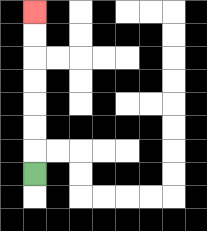{'start': '[1, 7]', 'end': '[1, 0]', 'path_directions': 'U,U,U,U,U,U,U', 'path_coordinates': '[[1, 7], [1, 6], [1, 5], [1, 4], [1, 3], [1, 2], [1, 1], [1, 0]]'}